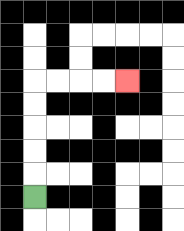{'start': '[1, 8]', 'end': '[5, 3]', 'path_directions': 'U,U,U,U,U,R,R,R,R', 'path_coordinates': '[[1, 8], [1, 7], [1, 6], [1, 5], [1, 4], [1, 3], [2, 3], [3, 3], [4, 3], [5, 3]]'}